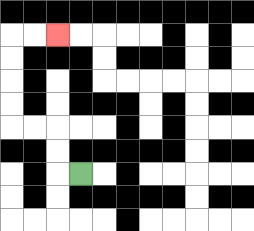{'start': '[3, 7]', 'end': '[2, 1]', 'path_directions': 'L,U,U,L,L,U,U,U,U,R,R', 'path_coordinates': '[[3, 7], [2, 7], [2, 6], [2, 5], [1, 5], [0, 5], [0, 4], [0, 3], [0, 2], [0, 1], [1, 1], [2, 1]]'}